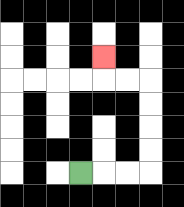{'start': '[3, 7]', 'end': '[4, 2]', 'path_directions': 'R,R,R,U,U,U,U,L,L,U', 'path_coordinates': '[[3, 7], [4, 7], [5, 7], [6, 7], [6, 6], [6, 5], [6, 4], [6, 3], [5, 3], [4, 3], [4, 2]]'}